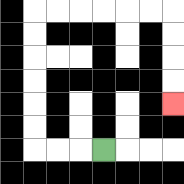{'start': '[4, 6]', 'end': '[7, 4]', 'path_directions': 'L,L,L,U,U,U,U,U,U,R,R,R,R,R,R,D,D,D,D', 'path_coordinates': '[[4, 6], [3, 6], [2, 6], [1, 6], [1, 5], [1, 4], [1, 3], [1, 2], [1, 1], [1, 0], [2, 0], [3, 0], [4, 0], [5, 0], [6, 0], [7, 0], [7, 1], [7, 2], [7, 3], [7, 4]]'}